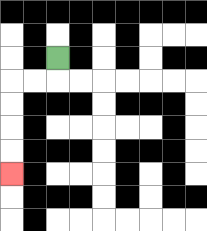{'start': '[2, 2]', 'end': '[0, 7]', 'path_directions': 'D,L,L,D,D,D,D', 'path_coordinates': '[[2, 2], [2, 3], [1, 3], [0, 3], [0, 4], [0, 5], [0, 6], [0, 7]]'}